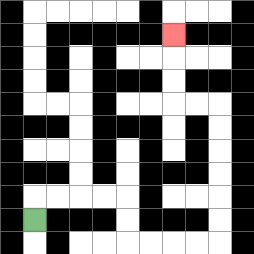{'start': '[1, 9]', 'end': '[7, 1]', 'path_directions': 'U,R,R,R,R,D,D,R,R,R,R,U,U,U,U,U,U,L,L,U,U,U', 'path_coordinates': '[[1, 9], [1, 8], [2, 8], [3, 8], [4, 8], [5, 8], [5, 9], [5, 10], [6, 10], [7, 10], [8, 10], [9, 10], [9, 9], [9, 8], [9, 7], [9, 6], [9, 5], [9, 4], [8, 4], [7, 4], [7, 3], [7, 2], [7, 1]]'}